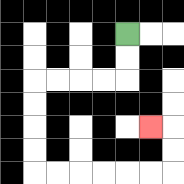{'start': '[5, 1]', 'end': '[6, 5]', 'path_directions': 'D,D,L,L,L,L,D,D,D,D,R,R,R,R,R,R,U,U,L', 'path_coordinates': '[[5, 1], [5, 2], [5, 3], [4, 3], [3, 3], [2, 3], [1, 3], [1, 4], [1, 5], [1, 6], [1, 7], [2, 7], [3, 7], [4, 7], [5, 7], [6, 7], [7, 7], [7, 6], [7, 5], [6, 5]]'}